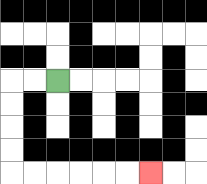{'start': '[2, 3]', 'end': '[6, 7]', 'path_directions': 'L,L,D,D,D,D,R,R,R,R,R,R', 'path_coordinates': '[[2, 3], [1, 3], [0, 3], [0, 4], [0, 5], [0, 6], [0, 7], [1, 7], [2, 7], [3, 7], [4, 7], [5, 7], [6, 7]]'}